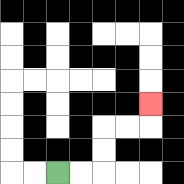{'start': '[2, 7]', 'end': '[6, 4]', 'path_directions': 'R,R,U,U,R,R,U', 'path_coordinates': '[[2, 7], [3, 7], [4, 7], [4, 6], [4, 5], [5, 5], [6, 5], [6, 4]]'}